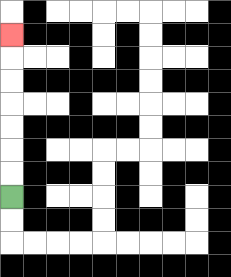{'start': '[0, 8]', 'end': '[0, 1]', 'path_directions': 'U,U,U,U,U,U,U', 'path_coordinates': '[[0, 8], [0, 7], [0, 6], [0, 5], [0, 4], [0, 3], [0, 2], [0, 1]]'}